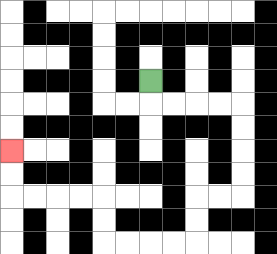{'start': '[6, 3]', 'end': '[0, 6]', 'path_directions': 'D,R,R,R,R,D,D,D,D,L,L,D,D,L,L,L,L,U,U,L,L,L,L,U,U', 'path_coordinates': '[[6, 3], [6, 4], [7, 4], [8, 4], [9, 4], [10, 4], [10, 5], [10, 6], [10, 7], [10, 8], [9, 8], [8, 8], [8, 9], [8, 10], [7, 10], [6, 10], [5, 10], [4, 10], [4, 9], [4, 8], [3, 8], [2, 8], [1, 8], [0, 8], [0, 7], [0, 6]]'}